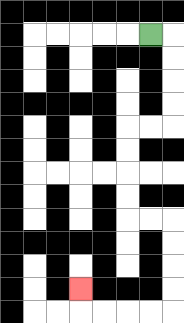{'start': '[6, 1]', 'end': '[3, 12]', 'path_directions': 'R,D,D,D,D,L,L,D,D,D,D,R,R,D,D,D,D,L,L,L,L,U', 'path_coordinates': '[[6, 1], [7, 1], [7, 2], [7, 3], [7, 4], [7, 5], [6, 5], [5, 5], [5, 6], [5, 7], [5, 8], [5, 9], [6, 9], [7, 9], [7, 10], [7, 11], [7, 12], [7, 13], [6, 13], [5, 13], [4, 13], [3, 13], [3, 12]]'}